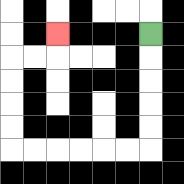{'start': '[6, 1]', 'end': '[2, 1]', 'path_directions': 'D,D,D,D,D,L,L,L,L,L,L,U,U,U,U,R,R,U', 'path_coordinates': '[[6, 1], [6, 2], [6, 3], [6, 4], [6, 5], [6, 6], [5, 6], [4, 6], [3, 6], [2, 6], [1, 6], [0, 6], [0, 5], [0, 4], [0, 3], [0, 2], [1, 2], [2, 2], [2, 1]]'}